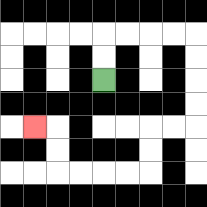{'start': '[4, 3]', 'end': '[1, 5]', 'path_directions': 'U,U,R,R,R,R,D,D,D,D,L,L,D,D,L,L,L,L,U,U,L', 'path_coordinates': '[[4, 3], [4, 2], [4, 1], [5, 1], [6, 1], [7, 1], [8, 1], [8, 2], [8, 3], [8, 4], [8, 5], [7, 5], [6, 5], [6, 6], [6, 7], [5, 7], [4, 7], [3, 7], [2, 7], [2, 6], [2, 5], [1, 5]]'}